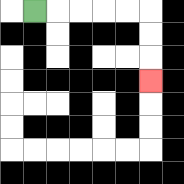{'start': '[1, 0]', 'end': '[6, 3]', 'path_directions': 'R,R,R,R,R,D,D,D', 'path_coordinates': '[[1, 0], [2, 0], [3, 0], [4, 0], [5, 0], [6, 0], [6, 1], [6, 2], [6, 3]]'}